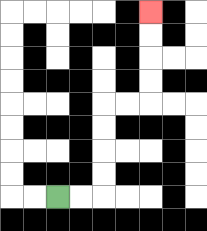{'start': '[2, 8]', 'end': '[6, 0]', 'path_directions': 'R,R,U,U,U,U,R,R,U,U,U,U', 'path_coordinates': '[[2, 8], [3, 8], [4, 8], [4, 7], [4, 6], [4, 5], [4, 4], [5, 4], [6, 4], [6, 3], [6, 2], [6, 1], [6, 0]]'}